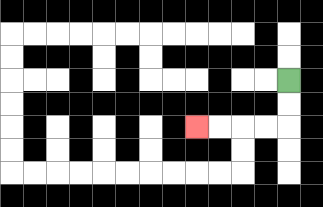{'start': '[12, 3]', 'end': '[8, 5]', 'path_directions': 'D,D,L,L,L,L', 'path_coordinates': '[[12, 3], [12, 4], [12, 5], [11, 5], [10, 5], [9, 5], [8, 5]]'}